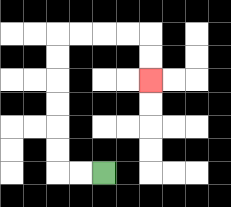{'start': '[4, 7]', 'end': '[6, 3]', 'path_directions': 'L,L,U,U,U,U,U,U,R,R,R,R,D,D', 'path_coordinates': '[[4, 7], [3, 7], [2, 7], [2, 6], [2, 5], [2, 4], [2, 3], [2, 2], [2, 1], [3, 1], [4, 1], [5, 1], [6, 1], [6, 2], [6, 3]]'}